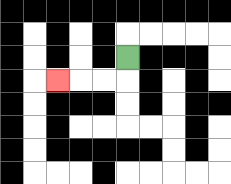{'start': '[5, 2]', 'end': '[2, 3]', 'path_directions': 'D,L,L,L', 'path_coordinates': '[[5, 2], [5, 3], [4, 3], [3, 3], [2, 3]]'}